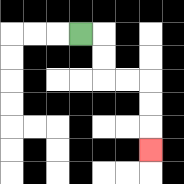{'start': '[3, 1]', 'end': '[6, 6]', 'path_directions': 'R,D,D,R,R,D,D,D', 'path_coordinates': '[[3, 1], [4, 1], [4, 2], [4, 3], [5, 3], [6, 3], [6, 4], [6, 5], [6, 6]]'}